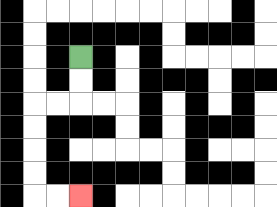{'start': '[3, 2]', 'end': '[3, 8]', 'path_directions': 'D,D,L,L,D,D,D,D,R,R', 'path_coordinates': '[[3, 2], [3, 3], [3, 4], [2, 4], [1, 4], [1, 5], [1, 6], [1, 7], [1, 8], [2, 8], [3, 8]]'}